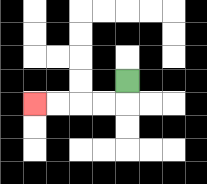{'start': '[5, 3]', 'end': '[1, 4]', 'path_directions': 'D,L,L,L,L', 'path_coordinates': '[[5, 3], [5, 4], [4, 4], [3, 4], [2, 4], [1, 4]]'}